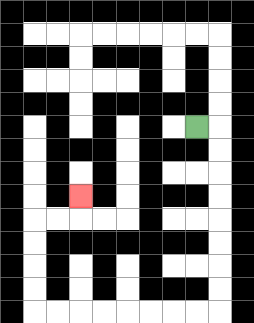{'start': '[8, 5]', 'end': '[3, 8]', 'path_directions': 'R,D,D,D,D,D,D,D,D,L,L,L,L,L,L,L,L,U,U,U,U,R,R,U', 'path_coordinates': '[[8, 5], [9, 5], [9, 6], [9, 7], [9, 8], [9, 9], [9, 10], [9, 11], [9, 12], [9, 13], [8, 13], [7, 13], [6, 13], [5, 13], [4, 13], [3, 13], [2, 13], [1, 13], [1, 12], [1, 11], [1, 10], [1, 9], [2, 9], [3, 9], [3, 8]]'}